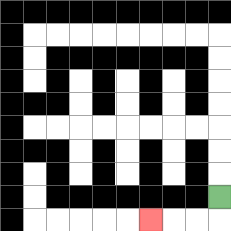{'start': '[9, 8]', 'end': '[6, 9]', 'path_directions': 'D,L,L,L', 'path_coordinates': '[[9, 8], [9, 9], [8, 9], [7, 9], [6, 9]]'}